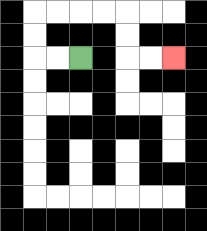{'start': '[3, 2]', 'end': '[7, 2]', 'path_directions': 'L,L,U,U,R,R,R,R,D,D,R,R', 'path_coordinates': '[[3, 2], [2, 2], [1, 2], [1, 1], [1, 0], [2, 0], [3, 0], [4, 0], [5, 0], [5, 1], [5, 2], [6, 2], [7, 2]]'}